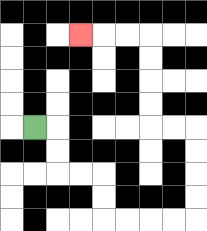{'start': '[1, 5]', 'end': '[3, 1]', 'path_directions': 'R,D,D,R,R,D,D,R,R,R,R,U,U,U,U,L,L,U,U,U,U,L,L,L', 'path_coordinates': '[[1, 5], [2, 5], [2, 6], [2, 7], [3, 7], [4, 7], [4, 8], [4, 9], [5, 9], [6, 9], [7, 9], [8, 9], [8, 8], [8, 7], [8, 6], [8, 5], [7, 5], [6, 5], [6, 4], [6, 3], [6, 2], [6, 1], [5, 1], [4, 1], [3, 1]]'}